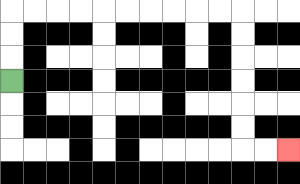{'start': '[0, 3]', 'end': '[12, 6]', 'path_directions': 'U,U,U,R,R,R,R,R,R,R,R,R,R,D,D,D,D,D,D,R,R', 'path_coordinates': '[[0, 3], [0, 2], [0, 1], [0, 0], [1, 0], [2, 0], [3, 0], [4, 0], [5, 0], [6, 0], [7, 0], [8, 0], [9, 0], [10, 0], [10, 1], [10, 2], [10, 3], [10, 4], [10, 5], [10, 6], [11, 6], [12, 6]]'}